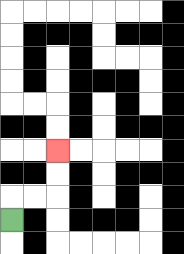{'start': '[0, 9]', 'end': '[2, 6]', 'path_directions': 'U,R,R,U,U', 'path_coordinates': '[[0, 9], [0, 8], [1, 8], [2, 8], [2, 7], [2, 6]]'}